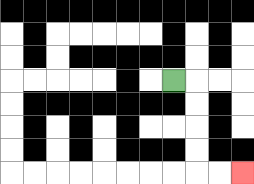{'start': '[7, 3]', 'end': '[10, 7]', 'path_directions': 'R,D,D,D,D,R,R', 'path_coordinates': '[[7, 3], [8, 3], [8, 4], [8, 5], [8, 6], [8, 7], [9, 7], [10, 7]]'}